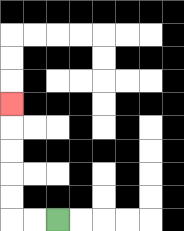{'start': '[2, 9]', 'end': '[0, 4]', 'path_directions': 'L,L,U,U,U,U,U', 'path_coordinates': '[[2, 9], [1, 9], [0, 9], [0, 8], [0, 7], [0, 6], [0, 5], [0, 4]]'}